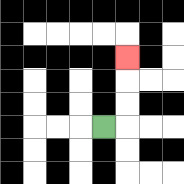{'start': '[4, 5]', 'end': '[5, 2]', 'path_directions': 'R,U,U,U', 'path_coordinates': '[[4, 5], [5, 5], [5, 4], [5, 3], [5, 2]]'}